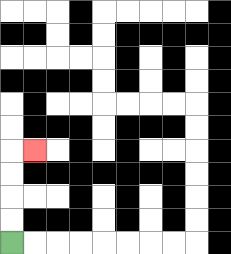{'start': '[0, 10]', 'end': '[1, 6]', 'path_directions': 'U,U,U,U,R', 'path_coordinates': '[[0, 10], [0, 9], [0, 8], [0, 7], [0, 6], [1, 6]]'}